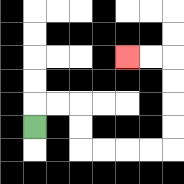{'start': '[1, 5]', 'end': '[5, 2]', 'path_directions': 'U,R,R,D,D,R,R,R,R,U,U,U,U,L,L', 'path_coordinates': '[[1, 5], [1, 4], [2, 4], [3, 4], [3, 5], [3, 6], [4, 6], [5, 6], [6, 6], [7, 6], [7, 5], [7, 4], [7, 3], [7, 2], [6, 2], [5, 2]]'}